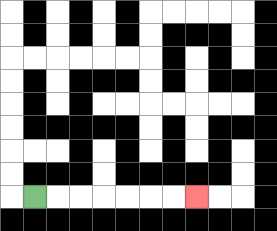{'start': '[1, 8]', 'end': '[8, 8]', 'path_directions': 'R,R,R,R,R,R,R', 'path_coordinates': '[[1, 8], [2, 8], [3, 8], [4, 8], [5, 8], [6, 8], [7, 8], [8, 8]]'}